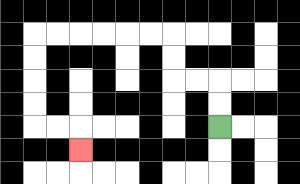{'start': '[9, 5]', 'end': '[3, 6]', 'path_directions': 'U,U,L,L,U,U,L,L,L,L,L,L,D,D,D,D,R,R,D', 'path_coordinates': '[[9, 5], [9, 4], [9, 3], [8, 3], [7, 3], [7, 2], [7, 1], [6, 1], [5, 1], [4, 1], [3, 1], [2, 1], [1, 1], [1, 2], [1, 3], [1, 4], [1, 5], [2, 5], [3, 5], [3, 6]]'}